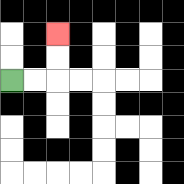{'start': '[0, 3]', 'end': '[2, 1]', 'path_directions': 'R,R,U,U', 'path_coordinates': '[[0, 3], [1, 3], [2, 3], [2, 2], [2, 1]]'}